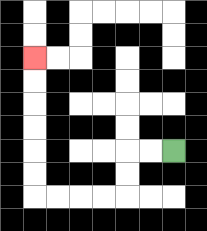{'start': '[7, 6]', 'end': '[1, 2]', 'path_directions': 'L,L,D,D,L,L,L,L,U,U,U,U,U,U', 'path_coordinates': '[[7, 6], [6, 6], [5, 6], [5, 7], [5, 8], [4, 8], [3, 8], [2, 8], [1, 8], [1, 7], [1, 6], [1, 5], [1, 4], [1, 3], [1, 2]]'}